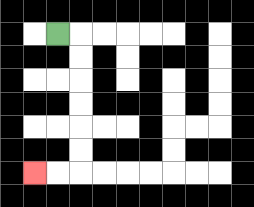{'start': '[2, 1]', 'end': '[1, 7]', 'path_directions': 'R,D,D,D,D,D,D,L,L', 'path_coordinates': '[[2, 1], [3, 1], [3, 2], [3, 3], [3, 4], [3, 5], [3, 6], [3, 7], [2, 7], [1, 7]]'}